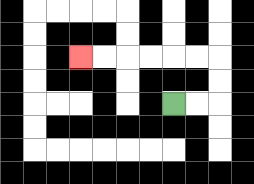{'start': '[7, 4]', 'end': '[3, 2]', 'path_directions': 'R,R,U,U,L,L,L,L,L,L', 'path_coordinates': '[[7, 4], [8, 4], [9, 4], [9, 3], [9, 2], [8, 2], [7, 2], [6, 2], [5, 2], [4, 2], [3, 2]]'}